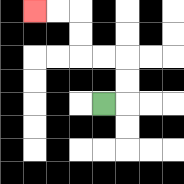{'start': '[4, 4]', 'end': '[1, 0]', 'path_directions': 'R,U,U,L,L,U,U,L,L', 'path_coordinates': '[[4, 4], [5, 4], [5, 3], [5, 2], [4, 2], [3, 2], [3, 1], [3, 0], [2, 0], [1, 0]]'}